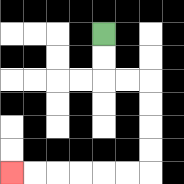{'start': '[4, 1]', 'end': '[0, 7]', 'path_directions': 'D,D,R,R,D,D,D,D,L,L,L,L,L,L', 'path_coordinates': '[[4, 1], [4, 2], [4, 3], [5, 3], [6, 3], [6, 4], [6, 5], [6, 6], [6, 7], [5, 7], [4, 7], [3, 7], [2, 7], [1, 7], [0, 7]]'}